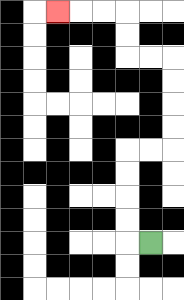{'start': '[6, 10]', 'end': '[2, 0]', 'path_directions': 'L,U,U,U,U,R,R,U,U,U,U,L,L,U,U,L,L,L', 'path_coordinates': '[[6, 10], [5, 10], [5, 9], [5, 8], [5, 7], [5, 6], [6, 6], [7, 6], [7, 5], [7, 4], [7, 3], [7, 2], [6, 2], [5, 2], [5, 1], [5, 0], [4, 0], [3, 0], [2, 0]]'}